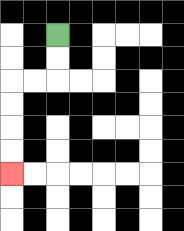{'start': '[2, 1]', 'end': '[0, 7]', 'path_directions': 'D,D,L,L,D,D,D,D', 'path_coordinates': '[[2, 1], [2, 2], [2, 3], [1, 3], [0, 3], [0, 4], [0, 5], [0, 6], [0, 7]]'}